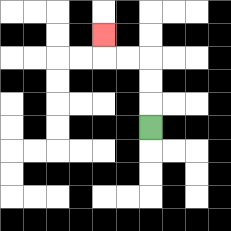{'start': '[6, 5]', 'end': '[4, 1]', 'path_directions': 'U,U,U,L,L,U', 'path_coordinates': '[[6, 5], [6, 4], [6, 3], [6, 2], [5, 2], [4, 2], [4, 1]]'}